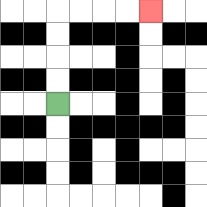{'start': '[2, 4]', 'end': '[6, 0]', 'path_directions': 'U,U,U,U,R,R,R,R', 'path_coordinates': '[[2, 4], [2, 3], [2, 2], [2, 1], [2, 0], [3, 0], [4, 0], [5, 0], [6, 0]]'}